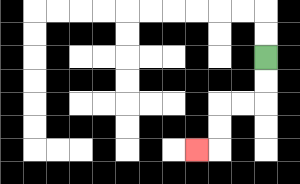{'start': '[11, 2]', 'end': '[8, 6]', 'path_directions': 'D,D,L,L,D,D,L', 'path_coordinates': '[[11, 2], [11, 3], [11, 4], [10, 4], [9, 4], [9, 5], [9, 6], [8, 6]]'}